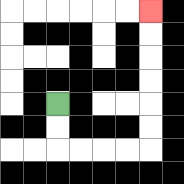{'start': '[2, 4]', 'end': '[6, 0]', 'path_directions': 'D,D,R,R,R,R,U,U,U,U,U,U', 'path_coordinates': '[[2, 4], [2, 5], [2, 6], [3, 6], [4, 6], [5, 6], [6, 6], [6, 5], [6, 4], [6, 3], [6, 2], [6, 1], [6, 0]]'}